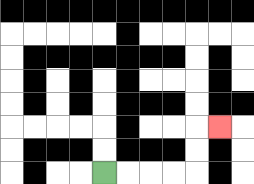{'start': '[4, 7]', 'end': '[9, 5]', 'path_directions': 'R,R,R,R,U,U,R', 'path_coordinates': '[[4, 7], [5, 7], [6, 7], [7, 7], [8, 7], [8, 6], [8, 5], [9, 5]]'}